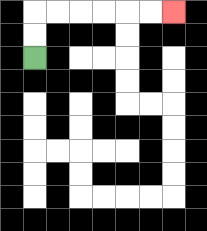{'start': '[1, 2]', 'end': '[7, 0]', 'path_directions': 'U,U,R,R,R,R,R,R', 'path_coordinates': '[[1, 2], [1, 1], [1, 0], [2, 0], [3, 0], [4, 0], [5, 0], [6, 0], [7, 0]]'}